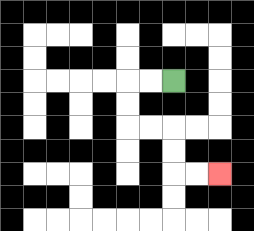{'start': '[7, 3]', 'end': '[9, 7]', 'path_directions': 'L,L,D,D,R,R,D,D,R,R', 'path_coordinates': '[[7, 3], [6, 3], [5, 3], [5, 4], [5, 5], [6, 5], [7, 5], [7, 6], [7, 7], [8, 7], [9, 7]]'}